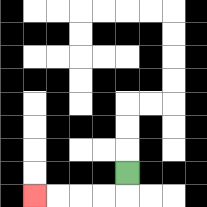{'start': '[5, 7]', 'end': '[1, 8]', 'path_directions': 'D,L,L,L,L', 'path_coordinates': '[[5, 7], [5, 8], [4, 8], [3, 8], [2, 8], [1, 8]]'}